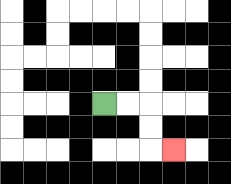{'start': '[4, 4]', 'end': '[7, 6]', 'path_directions': 'R,R,D,D,R', 'path_coordinates': '[[4, 4], [5, 4], [6, 4], [6, 5], [6, 6], [7, 6]]'}